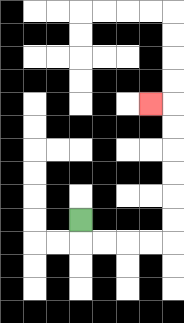{'start': '[3, 9]', 'end': '[6, 4]', 'path_directions': 'D,R,R,R,R,U,U,U,U,U,U,L', 'path_coordinates': '[[3, 9], [3, 10], [4, 10], [5, 10], [6, 10], [7, 10], [7, 9], [7, 8], [7, 7], [7, 6], [7, 5], [7, 4], [6, 4]]'}